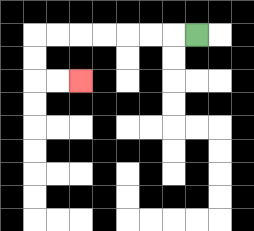{'start': '[8, 1]', 'end': '[3, 3]', 'path_directions': 'L,L,L,L,L,L,L,D,D,R,R', 'path_coordinates': '[[8, 1], [7, 1], [6, 1], [5, 1], [4, 1], [3, 1], [2, 1], [1, 1], [1, 2], [1, 3], [2, 3], [3, 3]]'}